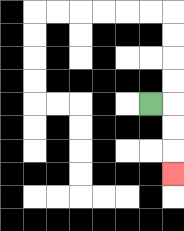{'start': '[6, 4]', 'end': '[7, 7]', 'path_directions': 'R,D,D,D', 'path_coordinates': '[[6, 4], [7, 4], [7, 5], [7, 6], [7, 7]]'}